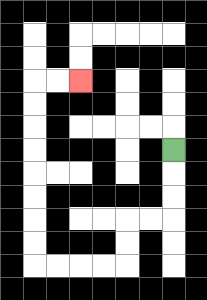{'start': '[7, 6]', 'end': '[3, 3]', 'path_directions': 'D,D,D,L,L,D,D,L,L,L,L,U,U,U,U,U,U,U,U,R,R', 'path_coordinates': '[[7, 6], [7, 7], [7, 8], [7, 9], [6, 9], [5, 9], [5, 10], [5, 11], [4, 11], [3, 11], [2, 11], [1, 11], [1, 10], [1, 9], [1, 8], [1, 7], [1, 6], [1, 5], [1, 4], [1, 3], [2, 3], [3, 3]]'}